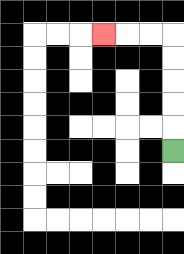{'start': '[7, 6]', 'end': '[4, 1]', 'path_directions': 'U,U,U,U,U,L,L,L', 'path_coordinates': '[[7, 6], [7, 5], [7, 4], [7, 3], [7, 2], [7, 1], [6, 1], [5, 1], [4, 1]]'}